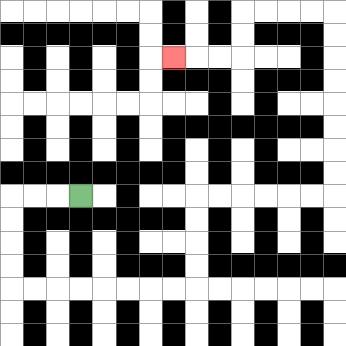{'start': '[3, 8]', 'end': '[7, 2]', 'path_directions': 'L,L,L,D,D,D,D,R,R,R,R,R,R,R,R,U,U,U,U,R,R,R,R,R,R,U,U,U,U,U,U,U,U,L,L,L,L,D,D,L,L,L', 'path_coordinates': '[[3, 8], [2, 8], [1, 8], [0, 8], [0, 9], [0, 10], [0, 11], [0, 12], [1, 12], [2, 12], [3, 12], [4, 12], [5, 12], [6, 12], [7, 12], [8, 12], [8, 11], [8, 10], [8, 9], [8, 8], [9, 8], [10, 8], [11, 8], [12, 8], [13, 8], [14, 8], [14, 7], [14, 6], [14, 5], [14, 4], [14, 3], [14, 2], [14, 1], [14, 0], [13, 0], [12, 0], [11, 0], [10, 0], [10, 1], [10, 2], [9, 2], [8, 2], [7, 2]]'}